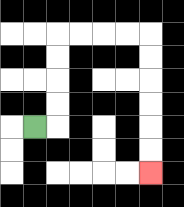{'start': '[1, 5]', 'end': '[6, 7]', 'path_directions': 'R,U,U,U,U,R,R,R,R,D,D,D,D,D,D', 'path_coordinates': '[[1, 5], [2, 5], [2, 4], [2, 3], [2, 2], [2, 1], [3, 1], [4, 1], [5, 1], [6, 1], [6, 2], [6, 3], [6, 4], [6, 5], [6, 6], [6, 7]]'}